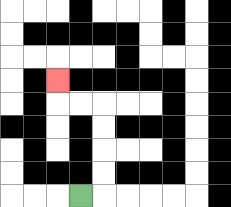{'start': '[3, 8]', 'end': '[2, 3]', 'path_directions': 'R,U,U,U,U,L,L,U', 'path_coordinates': '[[3, 8], [4, 8], [4, 7], [4, 6], [4, 5], [4, 4], [3, 4], [2, 4], [2, 3]]'}